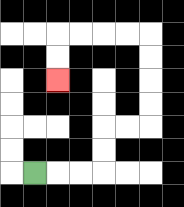{'start': '[1, 7]', 'end': '[2, 3]', 'path_directions': 'R,R,R,U,U,R,R,U,U,U,U,L,L,L,L,D,D', 'path_coordinates': '[[1, 7], [2, 7], [3, 7], [4, 7], [4, 6], [4, 5], [5, 5], [6, 5], [6, 4], [6, 3], [6, 2], [6, 1], [5, 1], [4, 1], [3, 1], [2, 1], [2, 2], [2, 3]]'}